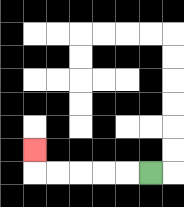{'start': '[6, 7]', 'end': '[1, 6]', 'path_directions': 'L,L,L,L,L,U', 'path_coordinates': '[[6, 7], [5, 7], [4, 7], [3, 7], [2, 7], [1, 7], [1, 6]]'}